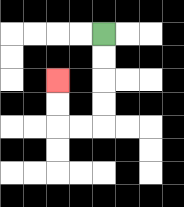{'start': '[4, 1]', 'end': '[2, 3]', 'path_directions': 'D,D,D,D,L,L,U,U', 'path_coordinates': '[[4, 1], [4, 2], [4, 3], [4, 4], [4, 5], [3, 5], [2, 5], [2, 4], [2, 3]]'}